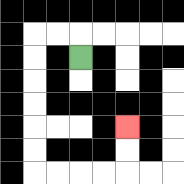{'start': '[3, 2]', 'end': '[5, 5]', 'path_directions': 'U,L,L,D,D,D,D,D,D,R,R,R,R,U,U', 'path_coordinates': '[[3, 2], [3, 1], [2, 1], [1, 1], [1, 2], [1, 3], [1, 4], [1, 5], [1, 6], [1, 7], [2, 7], [3, 7], [4, 7], [5, 7], [5, 6], [5, 5]]'}